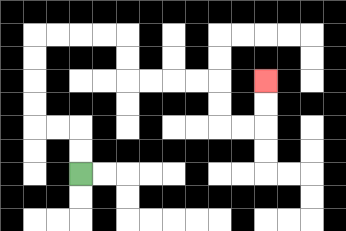{'start': '[3, 7]', 'end': '[11, 3]', 'path_directions': 'U,U,L,L,U,U,U,U,R,R,R,R,D,D,R,R,R,R,D,D,R,R,U,U', 'path_coordinates': '[[3, 7], [3, 6], [3, 5], [2, 5], [1, 5], [1, 4], [1, 3], [1, 2], [1, 1], [2, 1], [3, 1], [4, 1], [5, 1], [5, 2], [5, 3], [6, 3], [7, 3], [8, 3], [9, 3], [9, 4], [9, 5], [10, 5], [11, 5], [11, 4], [11, 3]]'}